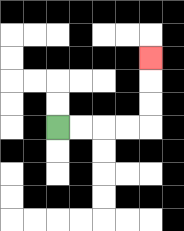{'start': '[2, 5]', 'end': '[6, 2]', 'path_directions': 'R,R,R,R,U,U,U', 'path_coordinates': '[[2, 5], [3, 5], [4, 5], [5, 5], [6, 5], [6, 4], [6, 3], [6, 2]]'}